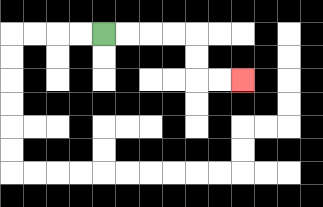{'start': '[4, 1]', 'end': '[10, 3]', 'path_directions': 'R,R,R,R,D,D,R,R', 'path_coordinates': '[[4, 1], [5, 1], [6, 1], [7, 1], [8, 1], [8, 2], [8, 3], [9, 3], [10, 3]]'}